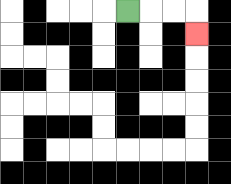{'start': '[5, 0]', 'end': '[8, 1]', 'path_directions': 'R,R,R,D', 'path_coordinates': '[[5, 0], [6, 0], [7, 0], [8, 0], [8, 1]]'}